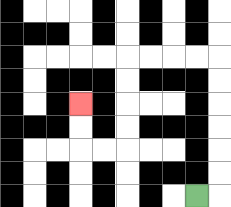{'start': '[8, 8]', 'end': '[3, 4]', 'path_directions': 'R,U,U,U,U,U,U,L,L,L,L,D,D,D,D,L,L,U,U', 'path_coordinates': '[[8, 8], [9, 8], [9, 7], [9, 6], [9, 5], [9, 4], [9, 3], [9, 2], [8, 2], [7, 2], [6, 2], [5, 2], [5, 3], [5, 4], [5, 5], [5, 6], [4, 6], [3, 6], [3, 5], [3, 4]]'}